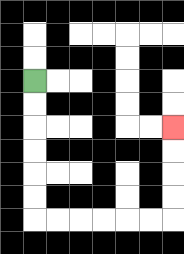{'start': '[1, 3]', 'end': '[7, 5]', 'path_directions': 'D,D,D,D,D,D,R,R,R,R,R,R,U,U,U,U', 'path_coordinates': '[[1, 3], [1, 4], [1, 5], [1, 6], [1, 7], [1, 8], [1, 9], [2, 9], [3, 9], [4, 9], [5, 9], [6, 9], [7, 9], [7, 8], [7, 7], [7, 6], [7, 5]]'}